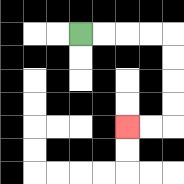{'start': '[3, 1]', 'end': '[5, 5]', 'path_directions': 'R,R,R,R,D,D,D,D,L,L', 'path_coordinates': '[[3, 1], [4, 1], [5, 1], [6, 1], [7, 1], [7, 2], [7, 3], [7, 4], [7, 5], [6, 5], [5, 5]]'}